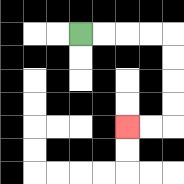{'start': '[3, 1]', 'end': '[5, 5]', 'path_directions': 'R,R,R,R,D,D,D,D,L,L', 'path_coordinates': '[[3, 1], [4, 1], [5, 1], [6, 1], [7, 1], [7, 2], [7, 3], [7, 4], [7, 5], [6, 5], [5, 5]]'}